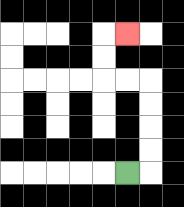{'start': '[5, 7]', 'end': '[5, 1]', 'path_directions': 'R,U,U,U,U,L,L,U,U,R', 'path_coordinates': '[[5, 7], [6, 7], [6, 6], [6, 5], [6, 4], [6, 3], [5, 3], [4, 3], [4, 2], [4, 1], [5, 1]]'}